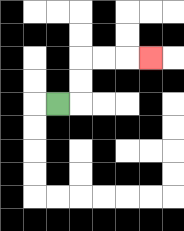{'start': '[2, 4]', 'end': '[6, 2]', 'path_directions': 'R,U,U,R,R,R', 'path_coordinates': '[[2, 4], [3, 4], [3, 3], [3, 2], [4, 2], [5, 2], [6, 2]]'}